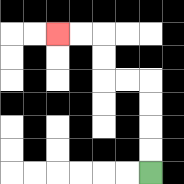{'start': '[6, 7]', 'end': '[2, 1]', 'path_directions': 'U,U,U,U,L,L,U,U,L,L', 'path_coordinates': '[[6, 7], [6, 6], [6, 5], [6, 4], [6, 3], [5, 3], [4, 3], [4, 2], [4, 1], [3, 1], [2, 1]]'}